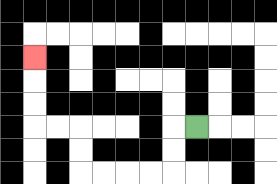{'start': '[8, 5]', 'end': '[1, 2]', 'path_directions': 'L,D,D,L,L,L,L,U,U,L,L,U,U,U', 'path_coordinates': '[[8, 5], [7, 5], [7, 6], [7, 7], [6, 7], [5, 7], [4, 7], [3, 7], [3, 6], [3, 5], [2, 5], [1, 5], [1, 4], [1, 3], [1, 2]]'}